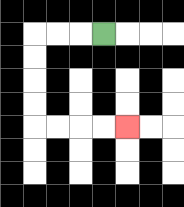{'start': '[4, 1]', 'end': '[5, 5]', 'path_directions': 'L,L,L,D,D,D,D,R,R,R,R', 'path_coordinates': '[[4, 1], [3, 1], [2, 1], [1, 1], [1, 2], [1, 3], [1, 4], [1, 5], [2, 5], [3, 5], [4, 5], [5, 5]]'}